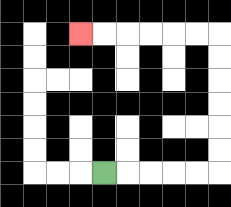{'start': '[4, 7]', 'end': '[3, 1]', 'path_directions': 'R,R,R,R,R,U,U,U,U,U,U,L,L,L,L,L,L', 'path_coordinates': '[[4, 7], [5, 7], [6, 7], [7, 7], [8, 7], [9, 7], [9, 6], [9, 5], [9, 4], [9, 3], [9, 2], [9, 1], [8, 1], [7, 1], [6, 1], [5, 1], [4, 1], [3, 1]]'}